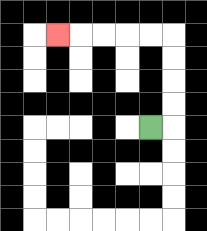{'start': '[6, 5]', 'end': '[2, 1]', 'path_directions': 'R,U,U,U,U,L,L,L,L,L', 'path_coordinates': '[[6, 5], [7, 5], [7, 4], [7, 3], [7, 2], [7, 1], [6, 1], [5, 1], [4, 1], [3, 1], [2, 1]]'}